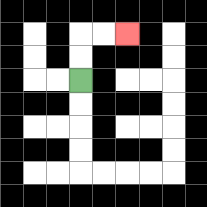{'start': '[3, 3]', 'end': '[5, 1]', 'path_directions': 'U,U,R,R', 'path_coordinates': '[[3, 3], [3, 2], [3, 1], [4, 1], [5, 1]]'}